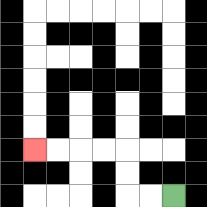{'start': '[7, 8]', 'end': '[1, 6]', 'path_directions': 'L,L,U,U,L,L,L,L', 'path_coordinates': '[[7, 8], [6, 8], [5, 8], [5, 7], [5, 6], [4, 6], [3, 6], [2, 6], [1, 6]]'}